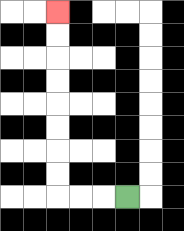{'start': '[5, 8]', 'end': '[2, 0]', 'path_directions': 'L,L,L,U,U,U,U,U,U,U,U', 'path_coordinates': '[[5, 8], [4, 8], [3, 8], [2, 8], [2, 7], [2, 6], [2, 5], [2, 4], [2, 3], [2, 2], [2, 1], [2, 0]]'}